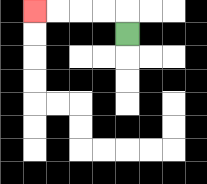{'start': '[5, 1]', 'end': '[1, 0]', 'path_directions': 'U,L,L,L,L', 'path_coordinates': '[[5, 1], [5, 0], [4, 0], [3, 0], [2, 0], [1, 0]]'}